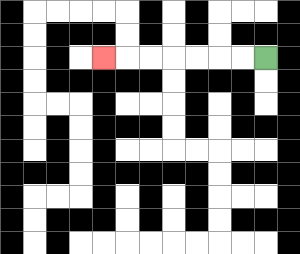{'start': '[11, 2]', 'end': '[4, 2]', 'path_directions': 'L,L,L,L,L,L,L', 'path_coordinates': '[[11, 2], [10, 2], [9, 2], [8, 2], [7, 2], [6, 2], [5, 2], [4, 2]]'}